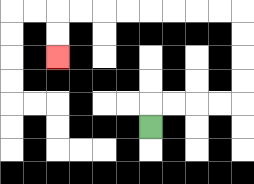{'start': '[6, 5]', 'end': '[2, 2]', 'path_directions': 'U,R,R,R,R,U,U,U,U,L,L,L,L,L,L,L,L,D,D', 'path_coordinates': '[[6, 5], [6, 4], [7, 4], [8, 4], [9, 4], [10, 4], [10, 3], [10, 2], [10, 1], [10, 0], [9, 0], [8, 0], [7, 0], [6, 0], [5, 0], [4, 0], [3, 0], [2, 0], [2, 1], [2, 2]]'}